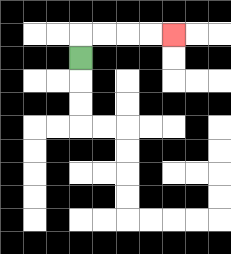{'start': '[3, 2]', 'end': '[7, 1]', 'path_directions': 'U,R,R,R,R', 'path_coordinates': '[[3, 2], [3, 1], [4, 1], [5, 1], [6, 1], [7, 1]]'}